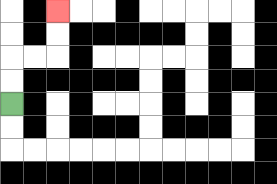{'start': '[0, 4]', 'end': '[2, 0]', 'path_directions': 'U,U,R,R,U,U', 'path_coordinates': '[[0, 4], [0, 3], [0, 2], [1, 2], [2, 2], [2, 1], [2, 0]]'}